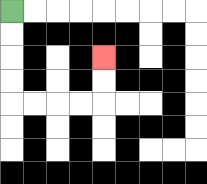{'start': '[0, 0]', 'end': '[4, 2]', 'path_directions': 'D,D,D,D,R,R,R,R,U,U', 'path_coordinates': '[[0, 0], [0, 1], [0, 2], [0, 3], [0, 4], [1, 4], [2, 4], [3, 4], [4, 4], [4, 3], [4, 2]]'}